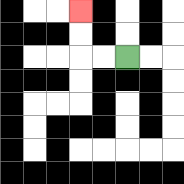{'start': '[5, 2]', 'end': '[3, 0]', 'path_directions': 'L,L,U,U', 'path_coordinates': '[[5, 2], [4, 2], [3, 2], [3, 1], [3, 0]]'}